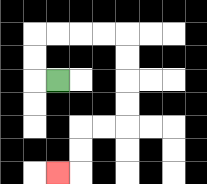{'start': '[2, 3]', 'end': '[2, 7]', 'path_directions': 'L,U,U,R,R,R,R,D,D,D,D,L,L,D,D,L', 'path_coordinates': '[[2, 3], [1, 3], [1, 2], [1, 1], [2, 1], [3, 1], [4, 1], [5, 1], [5, 2], [5, 3], [5, 4], [5, 5], [4, 5], [3, 5], [3, 6], [3, 7], [2, 7]]'}